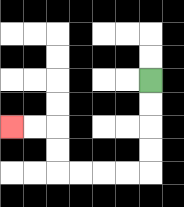{'start': '[6, 3]', 'end': '[0, 5]', 'path_directions': 'D,D,D,D,L,L,L,L,U,U,L,L', 'path_coordinates': '[[6, 3], [6, 4], [6, 5], [6, 6], [6, 7], [5, 7], [4, 7], [3, 7], [2, 7], [2, 6], [2, 5], [1, 5], [0, 5]]'}